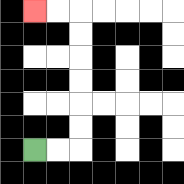{'start': '[1, 6]', 'end': '[1, 0]', 'path_directions': 'R,R,U,U,U,U,U,U,L,L', 'path_coordinates': '[[1, 6], [2, 6], [3, 6], [3, 5], [3, 4], [3, 3], [3, 2], [3, 1], [3, 0], [2, 0], [1, 0]]'}